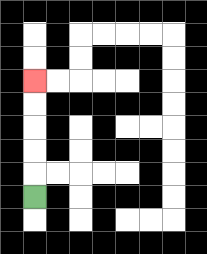{'start': '[1, 8]', 'end': '[1, 3]', 'path_directions': 'U,U,U,U,U', 'path_coordinates': '[[1, 8], [1, 7], [1, 6], [1, 5], [1, 4], [1, 3]]'}